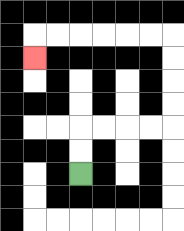{'start': '[3, 7]', 'end': '[1, 2]', 'path_directions': 'U,U,R,R,R,R,U,U,U,U,L,L,L,L,L,L,D', 'path_coordinates': '[[3, 7], [3, 6], [3, 5], [4, 5], [5, 5], [6, 5], [7, 5], [7, 4], [7, 3], [7, 2], [7, 1], [6, 1], [5, 1], [4, 1], [3, 1], [2, 1], [1, 1], [1, 2]]'}